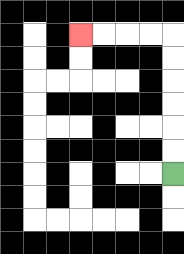{'start': '[7, 7]', 'end': '[3, 1]', 'path_directions': 'U,U,U,U,U,U,L,L,L,L', 'path_coordinates': '[[7, 7], [7, 6], [7, 5], [7, 4], [7, 3], [7, 2], [7, 1], [6, 1], [5, 1], [4, 1], [3, 1]]'}